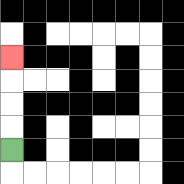{'start': '[0, 6]', 'end': '[0, 2]', 'path_directions': 'U,U,U,U', 'path_coordinates': '[[0, 6], [0, 5], [0, 4], [0, 3], [0, 2]]'}